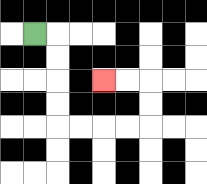{'start': '[1, 1]', 'end': '[4, 3]', 'path_directions': 'R,D,D,D,D,R,R,R,R,U,U,L,L', 'path_coordinates': '[[1, 1], [2, 1], [2, 2], [2, 3], [2, 4], [2, 5], [3, 5], [4, 5], [5, 5], [6, 5], [6, 4], [6, 3], [5, 3], [4, 3]]'}